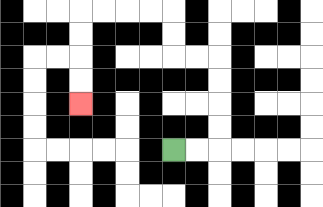{'start': '[7, 6]', 'end': '[3, 4]', 'path_directions': 'R,R,U,U,U,U,L,L,U,U,L,L,L,L,D,D,D,D', 'path_coordinates': '[[7, 6], [8, 6], [9, 6], [9, 5], [9, 4], [9, 3], [9, 2], [8, 2], [7, 2], [7, 1], [7, 0], [6, 0], [5, 0], [4, 0], [3, 0], [3, 1], [3, 2], [3, 3], [3, 4]]'}